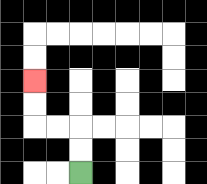{'start': '[3, 7]', 'end': '[1, 3]', 'path_directions': 'U,U,L,L,U,U', 'path_coordinates': '[[3, 7], [3, 6], [3, 5], [2, 5], [1, 5], [1, 4], [1, 3]]'}